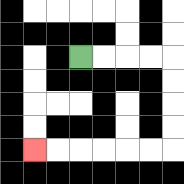{'start': '[3, 2]', 'end': '[1, 6]', 'path_directions': 'R,R,R,R,D,D,D,D,L,L,L,L,L,L', 'path_coordinates': '[[3, 2], [4, 2], [5, 2], [6, 2], [7, 2], [7, 3], [7, 4], [7, 5], [7, 6], [6, 6], [5, 6], [4, 6], [3, 6], [2, 6], [1, 6]]'}